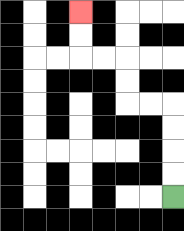{'start': '[7, 8]', 'end': '[3, 0]', 'path_directions': 'U,U,U,U,L,L,U,U,L,L,U,U', 'path_coordinates': '[[7, 8], [7, 7], [7, 6], [7, 5], [7, 4], [6, 4], [5, 4], [5, 3], [5, 2], [4, 2], [3, 2], [3, 1], [3, 0]]'}